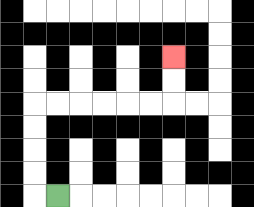{'start': '[2, 8]', 'end': '[7, 2]', 'path_directions': 'L,U,U,U,U,R,R,R,R,R,R,U,U', 'path_coordinates': '[[2, 8], [1, 8], [1, 7], [1, 6], [1, 5], [1, 4], [2, 4], [3, 4], [4, 4], [5, 4], [6, 4], [7, 4], [7, 3], [7, 2]]'}